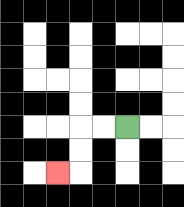{'start': '[5, 5]', 'end': '[2, 7]', 'path_directions': 'L,L,D,D,L', 'path_coordinates': '[[5, 5], [4, 5], [3, 5], [3, 6], [3, 7], [2, 7]]'}